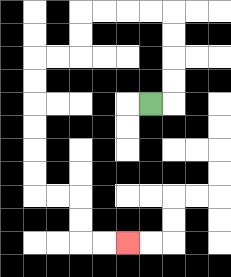{'start': '[6, 4]', 'end': '[5, 10]', 'path_directions': 'R,U,U,U,U,L,L,L,L,D,D,L,L,D,D,D,D,D,D,R,R,D,D,R,R', 'path_coordinates': '[[6, 4], [7, 4], [7, 3], [7, 2], [7, 1], [7, 0], [6, 0], [5, 0], [4, 0], [3, 0], [3, 1], [3, 2], [2, 2], [1, 2], [1, 3], [1, 4], [1, 5], [1, 6], [1, 7], [1, 8], [2, 8], [3, 8], [3, 9], [3, 10], [4, 10], [5, 10]]'}